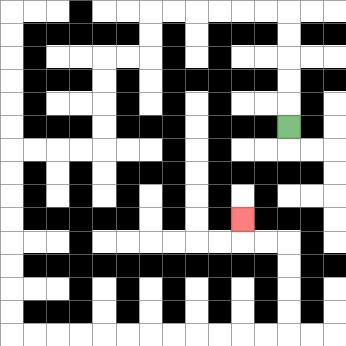{'start': '[12, 5]', 'end': '[10, 9]', 'path_directions': 'U,U,U,U,U,L,L,L,L,L,L,D,D,L,L,D,D,D,D,L,L,L,L,D,D,D,D,D,D,D,D,R,R,R,R,R,R,R,R,R,R,R,R,U,U,U,U,L,L,U', 'path_coordinates': '[[12, 5], [12, 4], [12, 3], [12, 2], [12, 1], [12, 0], [11, 0], [10, 0], [9, 0], [8, 0], [7, 0], [6, 0], [6, 1], [6, 2], [5, 2], [4, 2], [4, 3], [4, 4], [4, 5], [4, 6], [3, 6], [2, 6], [1, 6], [0, 6], [0, 7], [0, 8], [0, 9], [0, 10], [0, 11], [0, 12], [0, 13], [0, 14], [1, 14], [2, 14], [3, 14], [4, 14], [5, 14], [6, 14], [7, 14], [8, 14], [9, 14], [10, 14], [11, 14], [12, 14], [12, 13], [12, 12], [12, 11], [12, 10], [11, 10], [10, 10], [10, 9]]'}